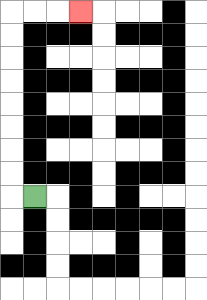{'start': '[1, 8]', 'end': '[3, 0]', 'path_directions': 'L,U,U,U,U,U,U,U,U,R,R,R', 'path_coordinates': '[[1, 8], [0, 8], [0, 7], [0, 6], [0, 5], [0, 4], [0, 3], [0, 2], [0, 1], [0, 0], [1, 0], [2, 0], [3, 0]]'}